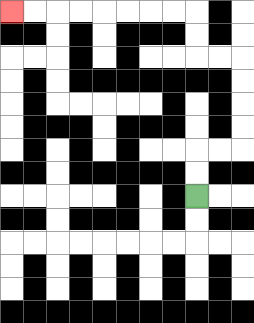{'start': '[8, 8]', 'end': '[0, 0]', 'path_directions': 'U,U,R,R,U,U,U,U,L,L,U,U,L,L,L,L,L,L,L,L', 'path_coordinates': '[[8, 8], [8, 7], [8, 6], [9, 6], [10, 6], [10, 5], [10, 4], [10, 3], [10, 2], [9, 2], [8, 2], [8, 1], [8, 0], [7, 0], [6, 0], [5, 0], [4, 0], [3, 0], [2, 0], [1, 0], [0, 0]]'}